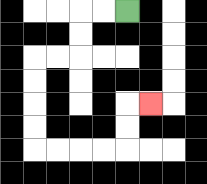{'start': '[5, 0]', 'end': '[6, 4]', 'path_directions': 'L,L,D,D,L,L,D,D,D,D,R,R,R,R,U,U,R', 'path_coordinates': '[[5, 0], [4, 0], [3, 0], [3, 1], [3, 2], [2, 2], [1, 2], [1, 3], [1, 4], [1, 5], [1, 6], [2, 6], [3, 6], [4, 6], [5, 6], [5, 5], [5, 4], [6, 4]]'}